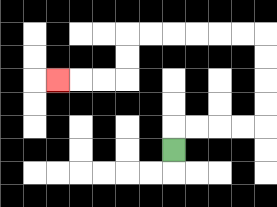{'start': '[7, 6]', 'end': '[2, 3]', 'path_directions': 'U,R,R,R,R,U,U,U,U,L,L,L,L,L,L,D,D,L,L,L', 'path_coordinates': '[[7, 6], [7, 5], [8, 5], [9, 5], [10, 5], [11, 5], [11, 4], [11, 3], [11, 2], [11, 1], [10, 1], [9, 1], [8, 1], [7, 1], [6, 1], [5, 1], [5, 2], [5, 3], [4, 3], [3, 3], [2, 3]]'}